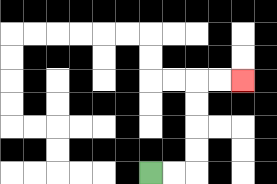{'start': '[6, 7]', 'end': '[10, 3]', 'path_directions': 'R,R,U,U,U,U,R,R', 'path_coordinates': '[[6, 7], [7, 7], [8, 7], [8, 6], [8, 5], [8, 4], [8, 3], [9, 3], [10, 3]]'}